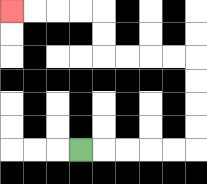{'start': '[3, 6]', 'end': '[0, 0]', 'path_directions': 'R,R,R,R,R,U,U,U,U,L,L,L,L,U,U,L,L,L,L', 'path_coordinates': '[[3, 6], [4, 6], [5, 6], [6, 6], [7, 6], [8, 6], [8, 5], [8, 4], [8, 3], [8, 2], [7, 2], [6, 2], [5, 2], [4, 2], [4, 1], [4, 0], [3, 0], [2, 0], [1, 0], [0, 0]]'}